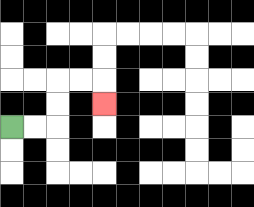{'start': '[0, 5]', 'end': '[4, 4]', 'path_directions': 'R,R,U,U,R,R,D', 'path_coordinates': '[[0, 5], [1, 5], [2, 5], [2, 4], [2, 3], [3, 3], [4, 3], [4, 4]]'}